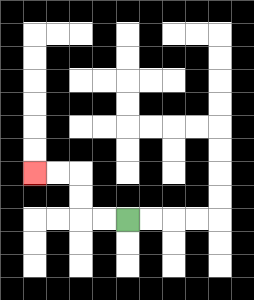{'start': '[5, 9]', 'end': '[1, 7]', 'path_directions': 'L,L,U,U,L,L', 'path_coordinates': '[[5, 9], [4, 9], [3, 9], [3, 8], [3, 7], [2, 7], [1, 7]]'}